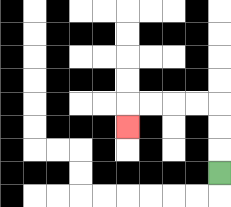{'start': '[9, 7]', 'end': '[5, 5]', 'path_directions': 'U,U,U,L,L,L,L,D', 'path_coordinates': '[[9, 7], [9, 6], [9, 5], [9, 4], [8, 4], [7, 4], [6, 4], [5, 4], [5, 5]]'}